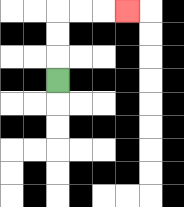{'start': '[2, 3]', 'end': '[5, 0]', 'path_directions': 'U,U,U,R,R,R', 'path_coordinates': '[[2, 3], [2, 2], [2, 1], [2, 0], [3, 0], [4, 0], [5, 0]]'}